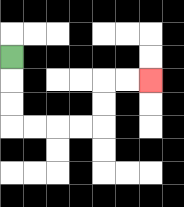{'start': '[0, 2]', 'end': '[6, 3]', 'path_directions': 'D,D,D,R,R,R,R,U,U,R,R', 'path_coordinates': '[[0, 2], [0, 3], [0, 4], [0, 5], [1, 5], [2, 5], [3, 5], [4, 5], [4, 4], [4, 3], [5, 3], [6, 3]]'}